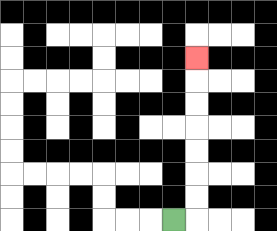{'start': '[7, 9]', 'end': '[8, 2]', 'path_directions': 'R,U,U,U,U,U,U,U', 'path_coordinates': '[[7, 9], [8, 9], [8, 8], [8, 7], [8, 6], [8, 5], [8, 4], [8, 3], [8, 2]]'}